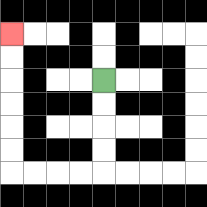{'start': '[4, 3]', 'end': '[0, 1]', 'path_directions': 'D,D,D,D,L,L,L,L,U,U,U,U,U,U', 'path_coordinates': '[[4, 3], [4, 4], [4, 5], [4, 6], [4, 7], [3, 7], [2, 7], [1, 7], [0, 7], [0, 6], [0, 5], [0, 4], [0, 3], [0, 2], [0, 1]]'}